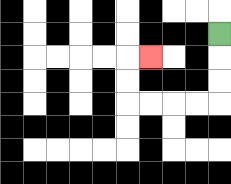{'start': '[9, 1]', 'end': '[6, 2]', 'path_directions': 'D,D,D,L,L,L,L,U,U,R', 'path_coordinates': '[[9, 1], [9, 2], [9, 3], [9, 4], [8, 4], [7, 4], [6, 4], [5, 4], [5, 3], [5, 2], [6, 2]]'}